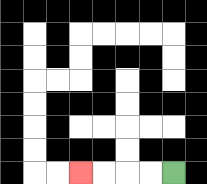{'start': '[7, 7]', 'end': '[3, 7]', 'path_directions': 'L,L,L,L', 'path_coordinates': '[[7, 7], [6, 7], [5, 7], [4, 7], [3, 7]]'}